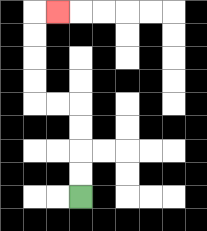{'start': '[3, 8]', 'end': '[2, 0]', 'path_directions': 'U,U,U,U,L,L,U,U,U,U,R', 'path_coordinates': '[[3, 8], [3, 7], [3, 6], [3, 5], [3, 4], [2, 4], [1, 4], [1, 3], [1, 2], [1, 1], [1, 0], [2, 0]]'}